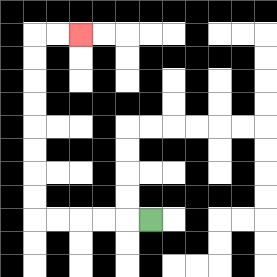{'start': '[6, 9]', 'end': '[3, 1]', 'path_directions': 'L,L,L,L,L,U,U,U,U,U,U,U,U,R,R', 'path_coordinates': '[[6, 9], [5, 9], [4, 9], [3, 9], [2, 9], [1, 9], [1, 8], [1, 7], [1, 6], [1, 5], [1, 4], [1, 3], [1, 2], [1, 1], [2, 1], [3, 1]]'}